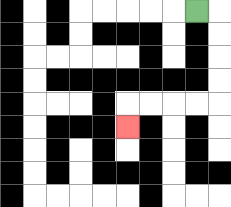{'start': '[8, 0]', 'end': '[5, 5]', 'path_directions': 'R,D,D,D,D,L,L,L,L,D', 'path_coordinates': '[[8, 0], [9, 0], [9, 1], [9, 2], [9, 3], [9, 4], [8, 4], [7, 4], [6, 4], [5, 4], [5, 5]]'}